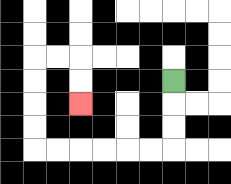{'start': '[7, 3]', 'end': '[3, 4]', 'path_directions': 'D,D,D,L,L,L,L,L,L,U,U,U,U,R,R,D,D', 'path_coordinates': '[[7, 3], [7, 4], [7, 5], [7, 6], [6, 6], [5, 6], [4, 6], [3, 6], [2, 6], [1, 6], [1, 5], [1, 4], [1, 3], [1, 2], [2, 2], [3, 2], [3, 3], [3, 4]]'}